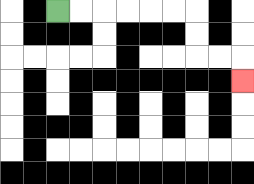{'start': '[2, 0]', 'end': '[10, 3]', 'path_directions': 'R,R,R,R,R,R,D,D,R,R,D', 'path_coordinates': '[[2, 0], [3, 0], [4, 0], [5, 0], [6, 0], [7, 0], [8, 0], [8, 1], [8, 2], [9, 2], [10, 2], [10, 3]]'}